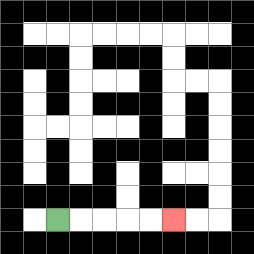{'start': '[2, 9]', 'end': '[7, 9]', 'path_directions': 'R,R,R,R,R', 'path_coordinates': '[[2, 9], [3, 9], [4, 9], [5, 9], [6, 9], [7, 9]]'}